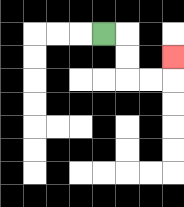{'start': '[4, 1]', 'end': '[7, 2]', 'path_directions': 'R,D,D,R,R,U', 'path_coordinates': '[[4, 1], [5, 1], [5, 2], [5, 3], [6, 3], [7, 3], [7, 2]]'}